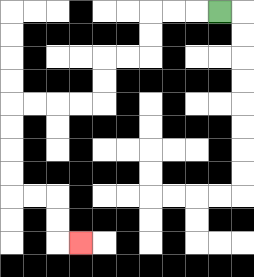{'start': '[9, 0]', 'end': '[3, 10]', 'path_directions': 'L,L,L,D,D,L,L,D,D,L,L,L,L,D,D,D,D,R,R,D,D,R', 'path_coordinates': '[[9, 0], [8, 0], [7, 0], [6, 0], [6, 1], [6, 2], [5, 2], [4, 2], [4, 3], [4, 4], [3, 4], [2, 4], [1, 4], [0, 4], [0, 5], [0, 6], [0, 7], [0, 8], [1, 8], [2, 8], [2, 9], [2, 10], [3, 10]]'}